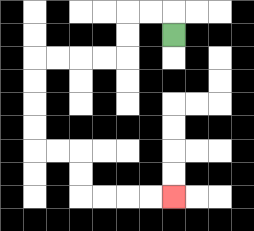{'start': '[7, 1]', 'end': '[7, 8]', 'path_directions': 'U,L,L,D,D,L,L,L,L,D,D,D,D,R,R,D,D,R,R,R,R', 'path_coordinates': '[[7, 1], [7, 0], [6, 0], [5, 0], [5, 1], [5, 2], [4, 2], [3, 2], [2, 2], [1, 2], [1, 3], [1, 4], [1, 5], [1, 6], [2, 6], [3, 6], [3, 7], [3, 8], [4, 8], [5, 8], [6, 8], [7, 8]]'}